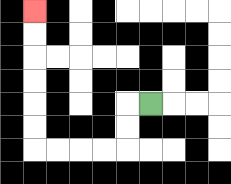{'start': '[6, 4]', 'end': '[1, 0]', 'path_directions': 'L,D,D,L,L,L,L,U,U,U,U,U,U', 'path_coordinates': '[[6, 4], [5, 4], [5, 5], [5, 6], [4, 6], [3, 6], [2, 6], [1, 6], [1, 5], [1, 4], [1, 3], [1, 2], [1, 1], [1, 0]]'}